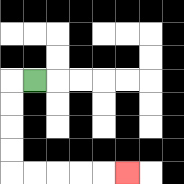{'start': '[1, 3]', 'end': '[5, 7]', 'path_directions': 'L,D,D,D,D,R,R,R,R,R', 'path_coordinates': '[[1, 3], [0, 3], [0, 4], [0, 5], [0, 6], [0, 7], [1, 7], [2, 7], [3, 7], [4, 7], [5, 7]]'}